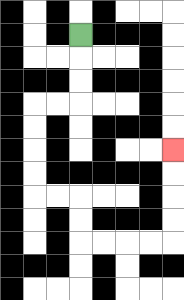{'start': '[3, 1]', 'end': '[7, 6]', 'path_directions': 'D,D,D,L,L,D,D,D,D,R,R,D,D,R,R,R,R,U,U,U,U', 'path_coordinates': '[[3, 1], [3, 2], [3, 3], [3, 4], [2, 4], [1, 4], [1, 5], [1, 6], [1, 7], [1, 8], [2, 8], [3, 8], [3, 9], [3, 10], [4, 10], [5, 10], [6, 10], [7, 10], [7, 9], [7, 8], [7, 7], [7, 6]]'}